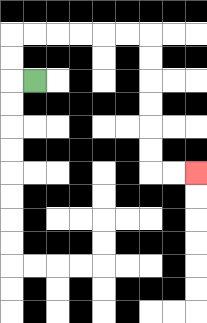{'start': '[1, 3]', 'end': '[8, 7]', 'path_directions': 'L,U,U,R,R,R,R,R,R,D,D,D,D,D,D,R,R', 'path_coordinates': '[[1, 3], [0, 3], [0, 2], [0, 1], [1, 1], [2, 1], [3, 1], [4, 1], [5, 1], [6, 1], [6, 2], [6, 3], [6, 4], [6, 5], [6, 6], [6, 7], [7, 7], [8, 7]]'}